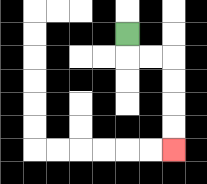{'start': '[5, 1]', 'end': '[7, 6]', 'path_directions': 'D,R,R,D,D,D,D', 'path_coordinates': '[[5, 1], [5, 2], [6, 2], [7, 2], [7, 3], [7, 4], [7, 5], [7, 6]]'}